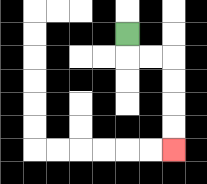{'start': '[5, 1]', 'end': '[7, 6]', 'path_directions': 'D,R,R,D,D,D,D', 'path_coordinates': '[[5, 1], [5, 2], [6, 2], [7, 2], [7, 3], [7, 4], [7, 5], [7, 6]]'}